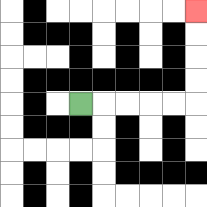{'start': '[3, 4]', 'end': '[8, 0]', 'path_directions': 'R,R,R,R,R,U,U,U,U', 'path_coordinates': '[[3, 4], [4, 4], [5, 4], [6, 4], [7, 4], [8, 4], [8, 3], [8, 2], [8, 1], [8, 0]]'}